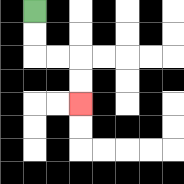{'start': '[1, 0]', 'end': '[3, 4]', 'path_directions': 'D,D,R,R,D,D', 'path_coordinates': '[[1, 0], [1, 1], [1, 2], [2, 2], [3, 2], [3, 3], [3, 4]]'}